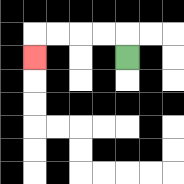{'start': '[5, 2]', 'end': '[1, 2]', 'path_directions': 'U,L,L,L,L,D', 'path_coordinates': '[[5, 2], [5, 1], [4, 1], [3, 1], [2, 1], [1, 1], [1, 2]]'}